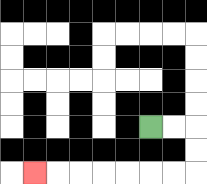{'start': '[6, 5]', 'end': '[1, 7]', 'path_directions': 'R,R,D,D,L,L,L,L,L,L,L', 'path_coordinates': '[[6, 5], [7, 5], [8, 5], [8, 6], [8, 7], [7, 7], [6, 7], [5, 7], [4, 7], [3, 7], [2, 7], [1, 7]]'}